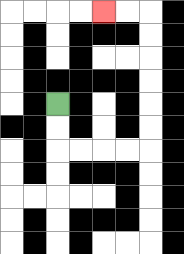{'start': '[2, 4]', 'end': '[4, 0]', 'path_directions': 'D,D,R,R,R,R,U,U,U,U,U,U,L,L', 'path_coordinates': '[[2, 4], [2, 5], [2, 6], [3, 6], [4, 6], [5, 6], [6, 6], [6, 5], [6, 4], [6, 3], [6, 2], [6, 1], [6, 0], [5, 0], [4, 0]]'}